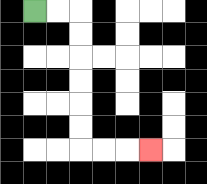{'start': '[1, 0]', 'end': '[6, 6]', 'path_directions': 'R,R,D,D,D,D,D,D,R,R,R', 'path_coordinates': '[[1, 0], [2, 0], [3, 0], [3, 1], [3, 2], [3, 3], [3, 4], [3, 5], [3, 6], [4, 6], [5, 6], [6, 6]]'}